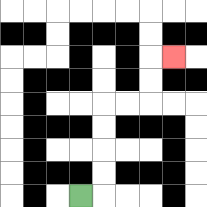{'start': '[3, 8]', 'end': '[7, 2]', 'path_directions': 'R,U,U,U,U,R,R,U,U,R', 'path_coordinates': '[[3, 8], [4, 8], [4, 7], [4, 6], [4, 5], [4, 4], [5, 4], [6, 4], [6, 3], [6, 2], [7, 2]]'}